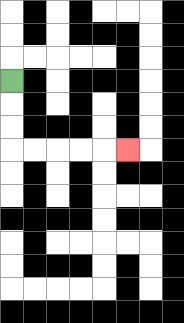{'start': '[0, 3]', 'end': '[5, 6]', 'path_directions': 'D,D,D,R,R,R,R,R', 'path_coordinates': '[[0, 3], [0, 4], [0, 5], [0, 6], [1, 6], [2, 6], [3, 6], [4, 6], [5, 6]]'}